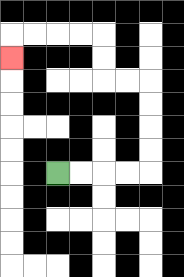{'start': '[2, 7]', 'end': '[0, 2]', 'path_directions': 'R,R,R,R,U,U,U,U,L,L,U,U,L,L,L,L,D', 'path_coordinates': '[[2, 7], [3, 7], [4, 7], [5, 7], [6, 7], [6, 6], [6, 5], [6, 4], [6, 3], [5, 3], [4, 3], [4, 2], [4, 1], [3, 1], [2, 1], [1, 1], [0, 1], [0, 2]]'}